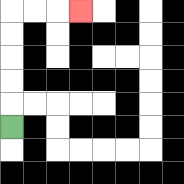{'start': '[0, 5]', 'end': '[3, 0]', 'path_directions': 'U,U,U,U,U,R,R,R', 'path_coordinates': '[[0, 5], [0, 4], [0, 3], [0, 2], [0, 1], [0, 0], [1, 0], [2, 0], [3, 0]]'}